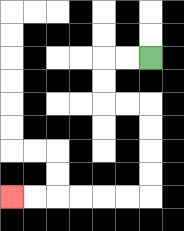{'start': '[6, 2]', 'end': '[0, 8]', 'path_directions': 'L,L,D,D,R,R,D,D,D,D,L,L,L,L,L,L', 'path_coordinates': '[[6, 2], [5, 2], [4, 2], [4, 3], [4, 4], [5, 4], [6, 4], [6, 5], [6, 6], [6, 7], [6, 8], [5, 8], [4, 8], [3, 8], [2, 8], [1, 8], [0, 8]]'}